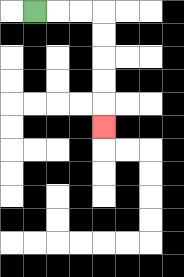{'start': '[1, 0]', 'end': '[4, 5]', 'path_directions': 'R,R,R,D,D,D,D,D', 'path_coordinates': '[[1, 0], [2, 0], [3, 0], [4, 0], [4, 1], [4, 2], [4, 3], [4, 4], [4, 5]]'}